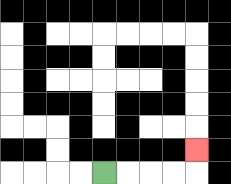{'start': '[4, 7]', 'end': '[8, 6]', 'path_directions': 'R,R,R,R,U', 'path_coordinates': '[[4, 7], [5, 7], [6, 7], [7, 7], [8, 7], [8, 6]]'}